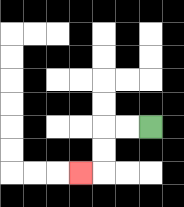{'start': '[6, 5]', 'end': '[3, 7]', 'path_directions': 'L,L,D,D,L', 'path_coordinates': '[[6, 5], [5, 5], [4, 5], [4, 6], [4, 7], [3, 7]]'}